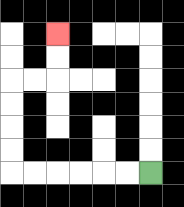{'start': '[6, 7]', 'end': '[2, 1]', 'path_directions': 'L,L,L,L,L,L,U,U,U,U,R,R,U,U', 'path_coordinates': '[[6, 7], [5, 7], [4, 7], [3, 7], [2, 7], [1, 7], [0, 7], [0, 6], [0, 5], [0, 4], [0, 3], [1, 3], [2, 3], [2, 2], [2, 1]]'}